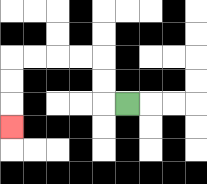{'start': '[5, 4]', 'end': '[0, 5]', 'path_directions': 'L,U,U,L,L,L,L,D,D,D', 'path_coordinates': '[[5, 4], [4, 4], [4, 3], [4, 2], [3, 2], [2, 2], [1, 2], [0, 2], [0, 3], [0, 4], [0, 5]]'}